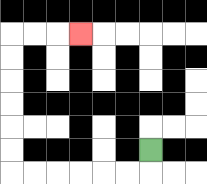{'start': '[6, 6]', 'end': '[3, 1]', 'path_directions': 'D,L,L,L,L,L,L,U,U,U,U,U,U,R,R,R', 'path_coordinates': '[[6, 6], [6, 7], [5, 7], [4, 7], [3, 7], [2, 7], [1, 7], [0, 7], [0, 6], [0, 5], [0, 4], [0, 3], [0, 2], [0, 1], [1, 1], [2, 1], [3, 1]]'}